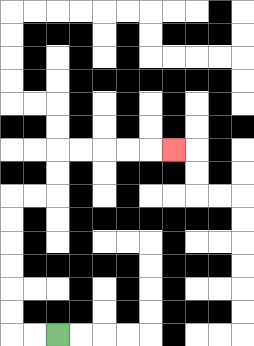{'start': '[2, 14]', 'end': '[7, 6]', 'path_directions': 'L,L,U,U,U,U,U,U,R,R,U,U,R,R,R,R,R', 'path_coordinates': '[[2, 14], [1, 14], [0, 14], [0, 13], [0, 12], [0, 11], [0, 10], [0, 9], [0, 8], [1, 8], [2, 8], [2, 7], [2, 6], [3, 6], [4, 6], [5, 6], [6, 6], [7, 6]]'}